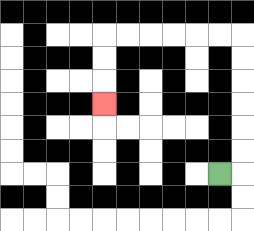{'start': '[9, 7]', 'end': '[4, 4]', 'path_directions': 'R,U,U,U,U,U,U,L,L,L,L,L,L,D,D,D', 'path_coordinates': '[[9, 7], [10, 7], [10, 6], [10, 5], [10, 4], [10, 3], [10, 2], [10, 1], [9, 1], [8, 1], [7, 1], [6, 1], [5, 1], [4, 1], [4, 2], [4, 3], [4, 4]]'}